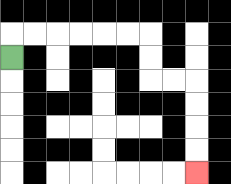{'start': '[0, 2]', 'end': '[8, 7]', 'path_directions': 'U,R,R,R,R,R,R,D,D,R,R,D,D,D,D', 'path_coordinates': '[[0, 2], [0, 1], [1, 1], [2, 1], [3, 1], [4, 1], [5, 1], [6, 1], [6, 2], [6, 3], [7, 3], [8, 3], [8, 4], [8, 5], [8, 6], [8, 7]]'}